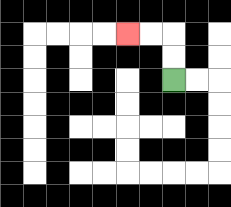{'start': '[7, 3]', 'end': '[5, 1]', 'path_directions': 'U,U,L,L', 'path_coordinates': '[[7, 3], [7, 2], [7, 1], [6, 1], [5, 1]]'}